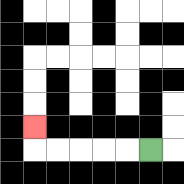{'start': '[6, 6]', 'end': '[1, 5]', 'path_directions': 'L,L,L,L,L,U', 'path_coordinates': '[[6, 6], [5, 6], [4, 6], [3, 6], [2, 6], [1, 6], [1, 5]]'}